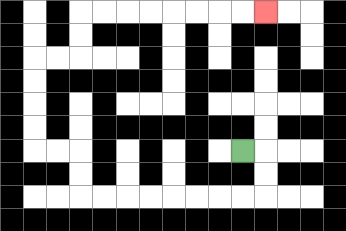{'start': '[10, 6]', 'end': '[11, 0]', 'path_directions': 'R,D,D,L,L,L,L,L,L,L,L,U,U,L,L,U,U,U,U,R,R,U,U,R,R,R,R,R,R,R,R', 'path_coordinates': '[[10, 6], [11, 6], [11, 7], [11, 8], [10, 8], [9, 8], [8, 8], [7, 8], [6, 8], [5, 8], [4, 8], [3, 8], [3, 7], [3, 6], [2, 6], [1, 6], [1, 5], [1, 4], [1, 3], [1, 2], [2, 2], [3, 2], [3, 1], [3, 0], [4, 0], [5, 0], [6, 0], [7, 0], [8, 0], [9, 0], [10, 0], [11, 0]]'}